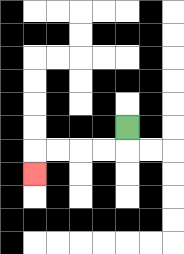{'start': '[5, 5]', 'end': '[1, 7]', 'path_directions': 'D,L,L,L,L,D', 'path_coordinates': '[[5, 5], [5, 6], [4, 6], [3, 6], [2, 6], [1, 6], [1, 7]]'}